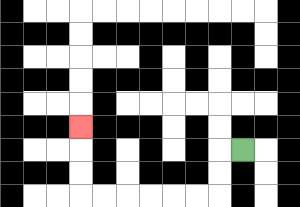{'start': '[10, 6]', 'end': '[3, 5]', 'path_directions': 'L,D,D,L,L,L,L,L,L,U,U,U', 'path_coordinates': '[[10, 6], [9, 6], [9, 7], [9, 8], [8, 8], [7, 8], [6, 8], [5, 8], [4, 8], [3, 8], [3, 7], [3, 6], [3, 5]]'}